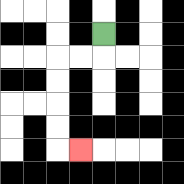{'start': '[4, 1]', 'end': '[3, 6]', 'path_directions': 'D,L,L,D,D,D,D,R', 'path_coordinates': '[[4, 1], [4, 2], [3, 2], [2, 2], [2, 3], [2, 4], [2, 5], [2, 6], [3, 6]]'}